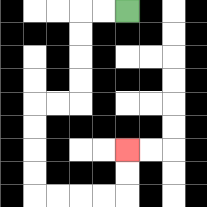{'start': '[5, 0]', 'end': '[5, 6]', 'path_directions': 'L,L,D,D,D,D,L,L,D,D,D,D,R,R,R,R,U,U', 'path_coordinates': '[[5, 0], [4, 0], [3, 0], [3, 1], [3, 2], [3, 3], [3, 4], [2, 4], [1, 4], [1, 5], [1, 6], [1, 7], [1, 8], [2, 8], [3, 8], [4, 8], [5, 8], [5, 7], [5, 6]]'}